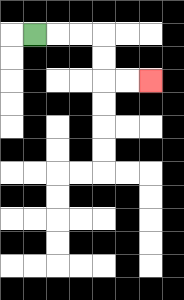{'start': '[1, 1]', 'end': '[6, 3]', 'path_directions': 'R,R,R,D,D,R,R', 'path_coordinates': '[[1, 1], [2, 1], [3, 1], [4, 1], [4, 2], [4, 3], [5, 3], [6, 3]]'}